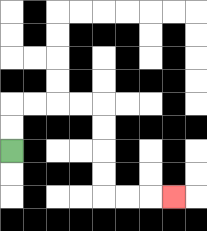{'start': '[0, 6]', 'end': '[7, 8]', 'path_directions': 'U,U,R,R,R,R,D,D,D,D,R,R,R', 'path_coordinates': '[[0, 6], [0, 5], [0, 4], [1, 4], [2, 4], [3, 4], [4, 4], [4, 5], [4, 6], [4, 7], [4, 8], [5, 8], [6, 8], [7, 8]]'}